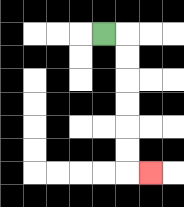{'start': '[4, 1]', 'end': '[6, 7]', 'path_directions': 'R,D,D,D,D,D,D,R', 'path_coordinates': '[[4, 1], [5, 1], [5, 2], [5, 3], [5, 4], [5, 5], [5, 6], [5, 7], [6, 7]]'}